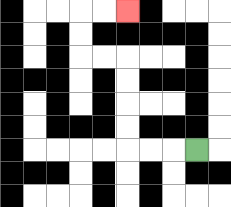{'start': '[8, 6]', 'end': '[5, 0]', 'path_directions': 'L,L,L,U,U,U,U,L,L,U,U,R,R', 'path_coordinates': '[[8, 6], [7, 6], [6, 6], [5, 6], [5, 5], [5, 4], [5, 3], [5, 2], [4, 2], [3, 2], [3, 1], [3, 0], [4, 0], [5, 0]]'}